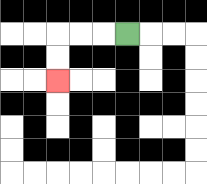{'start': '[5, 1]', 'end': '[2, 3]', 'path_directions': 'L,L,L,D,D', 'path_coordinates': '[[5, 1], [4, 1], [3, 1], [2, 1], [2, 2], [2, 3]]'}